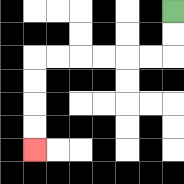{'start': '[7, 0]', 'end': '[1, 6]', 'path_directions': 'D,D,L,L,L,L,L,L,D,D,D,D', 'path_coordinates': '[[7, 0], [7, 1], [7, 2], [6, 2], [5, 2], [4, 2], [3, 2], [2, 2], [1, 2], [1, 3], [1, 4], [1, 5], [1, 6]]'}